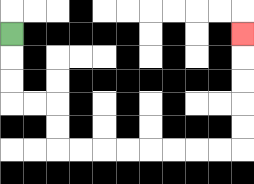{'start': '[0, 1]', 'end': '[10, 1]', 'path_directions': 'D,D,D,R,R,D,D,R,R,R,R,R,R,R,R,U,U,U,U,U', 'path_coordinates': '[[0, 1], [0, 2], [0, 3], [0, 4], [1, 4], [2, 4], [2, 5], [2, 6], [3, 6], [4, 6], [5, 6], [6, 6], [7, 6], [8, 6], [9, 6], [10, 6], [10, 5], [10, 4], [10, 3], [10, 2], [10, 1]]'}